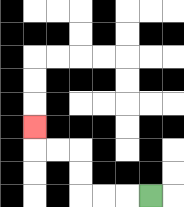{'start': '[6, 8]', 'end': '[1, 5]', 'path_directions': 'L,L,L,U,U,L,L,U', 'path_coordinates': '[[6, 8], [5, 8], [4, 8], [3, 8], [3, 7], [3, 6], [2, 6], [1, 6], [1, 5]]'}